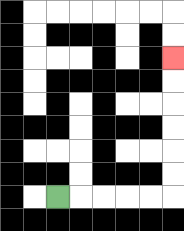{'start': '[2, 8]', 'end': '[7, 2]', 'path_directions': 'R,R,R,R,R,U,U,U,U,U,U', 'path_coordinates': '[[2, 8], [3, 8], [4, 8], [5, 8], [6, 8], [7, 8], [7, 7], [7, 6], [7, 5], [7, 4], [7, 3], [7, 2]]'}